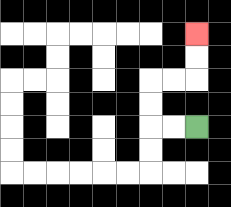{'start': '[8, 5]', 'end': '[8, 1]', 'path_directions': 'L,L,U,U,R,R,U,U', 'path_coordinates': '[[8, 5], [7, 5], [6, 5], [6, 4], [6, 3], [7, 3], [8, 3], [8, 2], [8, 1]]'}